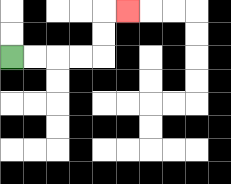{'start': '[0, 2]', 'end': '[5, 0]', 'path_directions': 'R,R,R,R,U,U,R', 'path_coordinates': '[[0, 2], [1, 2], [2, 2], [3, 2], [4, 2], [4, 1], [4, 0], [5, 0]]'}